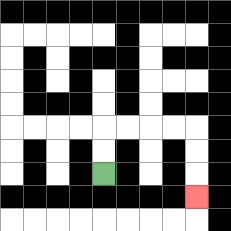{'start': '[4, 7]', 'end': '[8, 8]', 'path_directions': 'U,U,R,R,R,R,D,D,D', 'path_coordinates': '[[4, 7], [4, 6], [4, 5], [5, 5], [6, 5], [7, 5], [8, 5], [8, 6], [8, 7], [8, 8]]'}